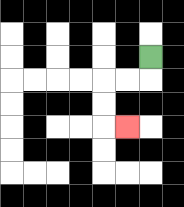{'start': '[6, 2]', 'end': '[5, 5]', 'path_directions': 'D,L,L,D,D,R', 'path_coordinates': '[[6, 2], [6, 3], [5, 3], [4, 3], [4, 4], [4, 5], [5, 5]]'}